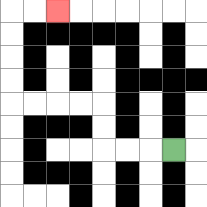{'start': '[7, 6]', 'end': '[2, 0]', 'path_directions': 'L,L,L,U,U,L,L,L,L,U,U,U,U,R,R', 'path_coordinates': '[[7, 6], [6, 6], [5, 6], [4, 6], [4, 5], [4, 4], [3, 4], [2, 4], [1, 4], [0, 4], [0, 3], [0, 2], [0, 1], [0, 0], [1, 0], [2, 0]]'}